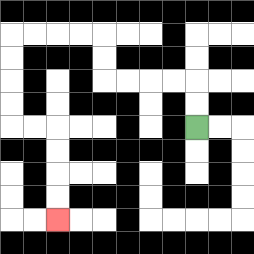{'start': '[8, 5]', 'end': '[2, 9]', 'path_directions': 'U,U,L,L,L,L,U,U,L,L,L,L,D,D,D,D,R,R,D,D,D,D', 'path_coordinates': '[[8, 5], [8, 4], [8, 3], [7, 3], [6, 3], [5, 3], [4, 3], [4, 2], [4, 1], [3, 1], [2, 1], [1, 1], [0, 1], [0, 2], [0, 3], [0, 4], [0, 5], [1, 5], [2, 5], [2, 6], [2, 7], [2, 8], [2, 9]]'}